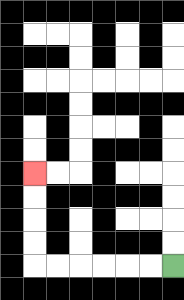{'start': '[7, 11]', 'end': '[1, 7]', 'path_directions': 'L,L,L,L,L,L,U,U,U,U', 'path_coordinates': '[[7, 11], [6, 11], [5, 11], [4, 11], [3, 11], [2, 11], [1, 11], [1, 10], [1, 9], [1, 8], [1, 7]]'}